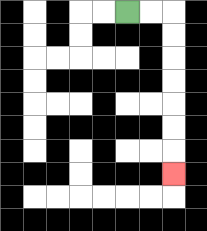{'start': '[5, 0]', 'end': '[7, 7]', 'path_directions': 'R,R,D,D,D,D,D,D,D', 'path_coordinates': '[[5, 0], [6, 0], [7, 0], [7, 1], [7, 2], [7, 3], [7, 4], [7, 5], [7, 6], [7, 7]]'}